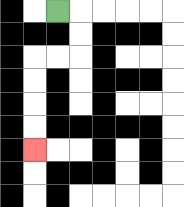{'start': '[2, 0]', 'end': '[1, 6]', 'path_directions': 'R,D,D,L,L,D,D,D,D', 'path_coordinates': '[[2, 0], [3, 0], [3, 1], [3, 2], [2, 2], [1, 2], [1, 3], [1, 4], [1, 5], [1, 6]]'}